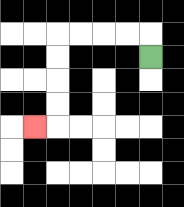{'start': '[6, 2]', 'end': '[1, 5]', 'path_directions': 'U,L,L,L,L,D,D,D,D,L', 'path_coordinates': '[[6, 2], [6, 1], [5, 1], [4, 1], [3, 1], [2, 1], [2, 2], [2, 3], [2, 4], [2, 5], [1, 5]]'}